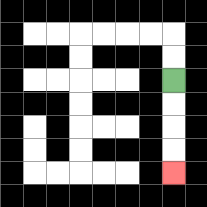{'start': '[7, 3]', 'end': '[7, 7]', 'path_directions': 'D,D,D,D', 'path_coordinates': '[[7, 3], [7, 4], [7, 5], [7, 6], [7, 7]]'}